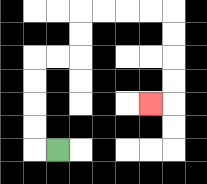{'start': '[2, 6]', 'end': '[6, 4]', 'path_directions': 'L,U,U,U,U,R,R,U,U,R,R,R,R,D,D,D,D,L', 'path_coordinates': '[[2, 6], [1, 6], [1, 5], [1, 4], [1, 3], [1, 2], [2, 2], [3, 2], [3, 1], [3, 0], [4, 0], [5, 0], [6, 0], [7, 0], [7, 1], [7, 2], [7, 3], [7, 4], [6, 4]]'}